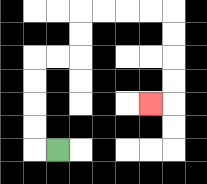{'start': '[2, 6]', 'end': '[6, 4]', 'path_directions': 'L,U,U,U,U,R,R,U,U,R,R,R,R,D,D,D,D,L', 'path_coordinates': '[[2, 6], [1, 6], [1, 5], [1, 4], [1, 3], [1, 2], [2, 2], [3, 2], [3, 1], [3, 0], [4, 0], [5, 0], [6, 0], [7, 0], [7, 1], [7, 2], [7, 3], [7, 4], [6, 4]]'}